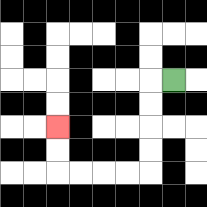{'start': '[7, 3]', 'end': '[2, 5]', 'path_directions': 'L,D,D,D,D,L,L,L,L,U,U', 'path_coordinates': '[[7, 3], [6, 3], [6, 4], [6, 5], [6, 6], [6, 7], [5, 7], [4, 7], [3, 7], [2, 7], [2, 6], [2, 5]]'}